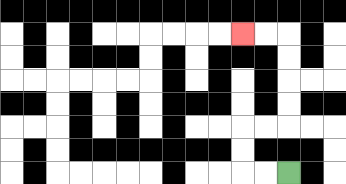{'start': '[12, 7]', 'end': '[10, 1]', 'path_directions': 'L,L,U,U,R,R,U,U,U,U,L,L', 'path_coordinates': '[[12, 7], [11, 7], [10, 7], [10, 6], [10, 5], [11, 5], [12, 5], [12, 4], [12, 3], [12, 2], [12, 1], [11, 1], [10, 1]]'}